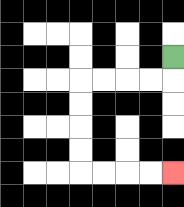{'start': '[7, 2]', 'end': '[7, 7]', 'path_directions': 'D,L,L,L,L,D,D,D,D,R,R,R,R', 'path_coordinates': '[[7, 2], [7, 3], [6, 3], [5, 3], [4, 3], [3, 3], [3, 4], [3, 5], [3, 6], [3, 7], [4, 7], [5, 7], [6, 7], [7, 7]]'}